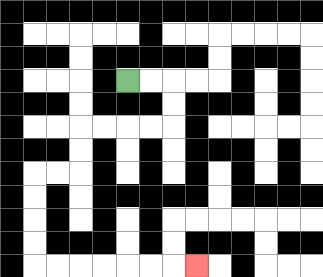{'start': '[5, 3]', 'end': '[8, 11]', 'path_directions': 'R,R,D,D,L,L,L,L,D,D,L,L,D,D,D,D,R,R,R,R,R,R,R', 'path_coordinates': '[[5, 3], [6, 3], [7, 3], [7, 4], [7, 5], [6, 5], [5, 5], [4, 5], [3, 5], [3, 6], [3, 7], [2, 7], [1, 7], [1, 8], [1, 9], [1, 10], [1, 11], [2, 11], [3, 11], [4, 11], [5, 11], [6, 11], [7, 11], [8, 11]]'}